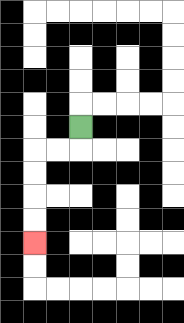{'start': '[3, 5]', 'end': '[1, 10]', 'path_directions': 'D,L,L,D,D,D,D', 'path_coordinates': '[[3, 5], [3, 6], [2, 6], [1, 6], [1, 7], [1, 8], [1, 9], [1, 10]]'}